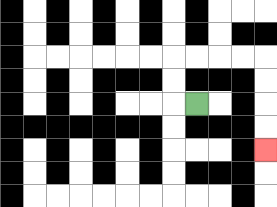{'start': '[8, 4]', 'end': '[11, 6]', 'path_directions': 'L,U,U,R,R,R,R,D,D,D,D', 'path_coordinates': '[[8, 4], [7, 4], [7, 3], [7, 2], [8, 2], [9, 2], [10, 2], [11, 2], [11, 3], [11, 4], [11, 5], [11, 6]]'}